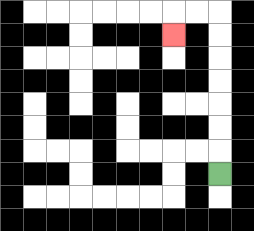{'start': '[9, 7]', 'end': '[7, 1]', 'path_directions': 'U,U,U,U,U,U,U,L,L,D', 'path_coordinates': '[[9, 7], [9, 6], [9, 5], [9, 4], [9, 3], [9, 2], [9, 1], [9, 0], [8, 0], [7, 0], [7, 1]]'}